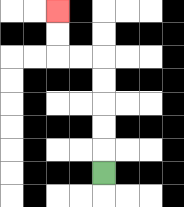{'start': '[4, 7]', 'end': '[2, 0]', 'path_directions': 'U,U,U,U,U,L,L,U,U', 'path_coordinates': '[[4, 7], [4, 6], [4, 5], [4, 4], [4, 3], [4, 2], [3, 2], [2, 2], [2, 1], [2, 0]]'}